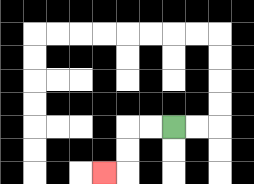{'start': '[7, 5]', 'end': '[4, 7]', 'path_directions': 'L,L,D,D,L', 'path_coordinates': '[[7, 5], [6, 5], [5, 5], [5, 6], [5, 7], [4, 7]]'}